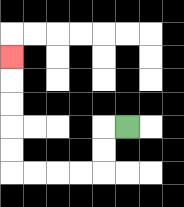{'start': '[5, 5]', 'end': '[0, 2]', 'path_directions': 'L,D,D,L,L,L,L,U,U,U,U,U', 'path_coordinates': '[[5, 5], [4, 5], [4, 6], [4, 7], [3, 7], [2, 7], [1, 7], [0, 7], [0, 6], [0, 5], [0, 4], [0, 3], [0, 2]]'}